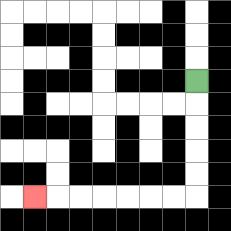{'start': '[8, 3]', 'end': '[1, 8]', 'path_directions': 'D,D,D,D,D,L,L,L,L,L,L,L', 'path_coordinates': '[[8, 3], [8, 4], [8, 5], [8, 6], [8, 7], [8, 8], [7, 8], [6, 8], [5, 8], [4, 8], [3, 8], [2, 8], [1, 8]]'}